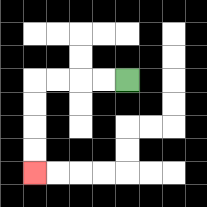{'start': '[5, 3]', 'end': '[1, 7]', 'path_directions': 'L,L,L,L,D,D,D,D', 'path_coordinates': '[[5, 3], [4, 3], [3, 3], [2, 3], [1, 3], [1, 4], [1, 5], [1, 6], [1, 7]]'}